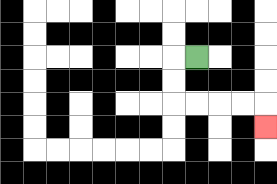{'start': '[8, 2]', 'end': '[11, 5]', 'path_directions': 'L,D,D,R,R,R,R,D', 'path_coordinates': '[[8, 2], [7, 2], [7, 3], [7, 4], [8, 4], [9, 4], [10, 4], [11, 4], [11, 5]]'}